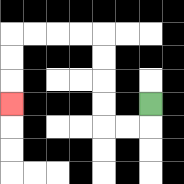{'start': '[6, 4]', 'end': '[0, 4]', 'path_directions': 'D,L,L,U,U,U,U,L,L,L,L,D,D,D', 'path_coordinates': '[[6, 4], [6, 5], [5, 5], [4, 5], [4, 4], [4, 3], [4, 2], [4, 1], [3, 1], [2, 1], [1, 1], [0, 1], [0, 2], [0, 3], [0, 4]]'}